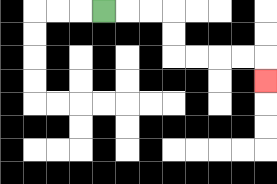{'start': '[4, 0]', 'end': '[11, 3]', 'path_directions': 'R,R,R,D,D,R,R,R,R,D', 'path_coordinates': '[[4, 0], [5, 0], [6, 0], [7, 0], [7, 1], [7, 2], [8, 2], [9, 2], [10, 2], [11, 2], [11, 3]]'}